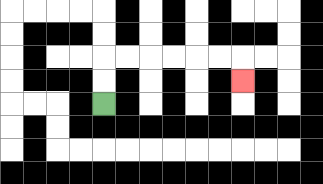{'start': '[4, 4]', 'end': '[10, 3]', 'path_directions': 'U,U,R,R,R,R,R,R,D', 'path_coordinates': '[[4, 4], [4, 3], [4, 2], [5, 2], [6, 2], [7, 2], [8, 2], [9, 2], [10, 2], [10, 3]]'}